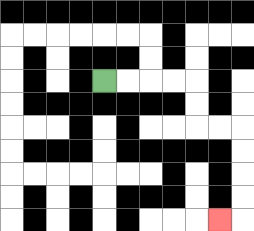{'start': '[4, 3]', 'end': '[9, 9]', 'path_directions': 'R,R,R,R,D,D,R,R,D,D,D,D,L', 'path_coordinates': '[[4, 3], [5, 3], [6, 3], [7, 3], [8, 3], [8, 4], [8, 5], [9, 5], [10, 5], [10, 6], [10, 7], [10, 8], [10, 9], [9, 9]]'}